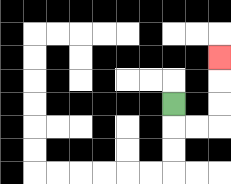{'start': '[7, 4]', 'end': '[9, 2]', 'path_directions': 'D,R,R,U,U,U', 'path_coordinates': '[[7, 4], [7, 5], [8, 5], [9, 5], [9, 4], [9, 3], [9, 2]]'}